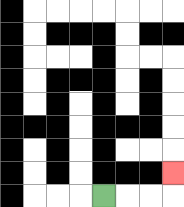{'start': '[4, 8]', 'end': '[7, 7]', 'path_directions': 'R,R,R,U', 'path_coordinates': '[[4, 8], [5, 8], [6, 8], [7, 8], [7, 7]]'}